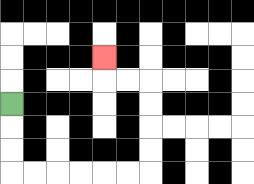{'start': '[0, 4]', 'end': '[4, 2]', 'path_directions': 'D,D,D,R,R,R,R,R,R,U,U,U,U,L,L,U', 'path_coordinates': '[[0, 4], [0, 5], [0, 6], [0, 7], [1, 7], [2, 7], [3, 7], [4, 7], [5, 7], [6, 7], [6, 6], [6, 5], [6, 4], [6, 3], [5, 3], [4, 3], [4, 2]]'}